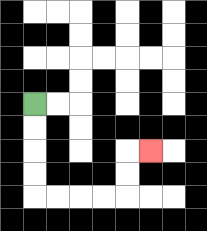{'start': '[1, 4]', 'end': '[6, 6]', 'path_directions': 'D,D,D,D,R,R,R,R,U,U,R', 'path_coordinates': '[[1, 4], [1, 5], [1, 6], [1, 7], [1, 8], [2, 8], [3, 8], [4, 8], [5, 8], [5, 7], [5, 6], [6, 6]]'}